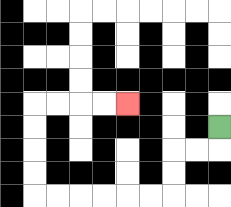{'start': '[9, 5]', 'end': '[5, 4]', 'path_directions': 'D,L,L,D,D,L,L,L,L,L,L,U,U,U,U,R,R,R,R', 'path_coordinates': '[[9, 5], [9, 6], [8, 6], [7, 6], [7, 7], [7, 8], [6, 8], [5, 8], [4, 8], [3, 8], [2, 8], [1, 8], [1, 7], [1, 6], [1, 5], [1, 4], [2, 4], [3, 4], [4, 4], [5, 4]]'}